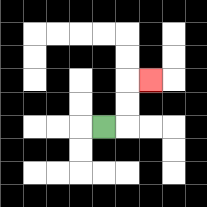{'start': '[4, 5]', 'end': '[6, 3]', 'path_directions': 'R,U,U,R', 'path_coordinates': '[[4, 5], [5, 5], [5, 4], [5, 3], [6, 3]]'}